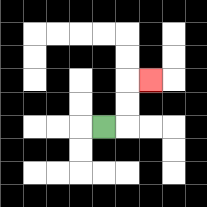{'start': '[4, 5]', 'end': '[6, 3]', 'path_directions': 'R,U,U,R', 'path_coordinates': '[[4, 5], [5, 5], [5, 4], [5, 3], [6, 3]]'}